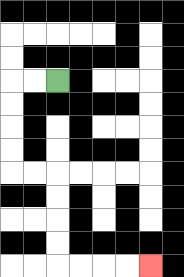{'start': '[2, 3]', 'end': '[6, 11]', 'path_directions': 'L,L,D,D,D,D,R,R,D,D,D,D,R,R,R,R', 'path_coordinates': '[[2, 3], [1, 3], [0, 3], [0, 4], [0, 5], [0, 6], [0, 7], [1, 7], [2, 7], [2, 8], [2, 9], [2, 10], [2, 11], [3, 11], [4, 11], [5, 11], [6, 11]]'}